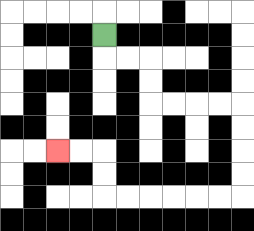{'start': '[4, 1]', 'end': '[2, 6]', 'path_directions': 'D,R,R,D,D,R,R,R,R,D,D,D,D,L,L,L,L,L,L,U,U,L,L', 'path_coordinates': '[[4, 1], [4, 2], [5, 2], [6, 2], [6, 3], [6, 4], [7, 4], [8, 4], [9, 4], [10, 4], [10, 5], [10, 6], [10, 7], [10, 8], [9, 8], [8, 8], [7, 8], [6, 8], [5, 8], [4, 8], [4, 7], [4, 6], [3, 6], [2, 6]]'}